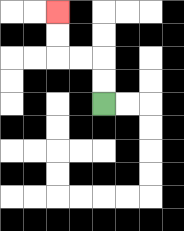{'start': '[4, 4]', 'end': '[2, 0]', 'path_directions': 'U,U,L,L,U,U', 'path_coordinates': '[[4, 4], [4, 3], [4, 2], [3, 2], [2, 2], [2, 1], [2, 0]]'}